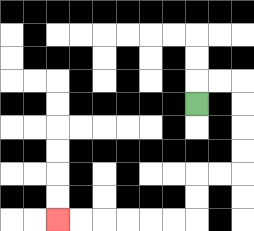{'start': '[8, 4]', 'end': '[2, 9]', 'path_directions': 'U,R,R,D,D,D,D,L,L,D,D,L,L,L,L,L,L', 'path_coordinates': '[[8, 4], [8, 3], [9, 3], [10, 3], [10, 4], [10, 5], [10, 6], [10, 7], [9, 7], [8, 7], [8, 8], [8, 9], [7, 9], [6, 9], [5, 9], [4, 9], [3, 9], [2, 9]]'}